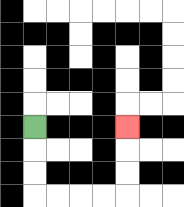{'start': '[1, 5]', 'end': '[5, 5]', 'path_directions': 'D,D,D,R,R,R,R,U,U,U', 'path_coordinates': '[[1, 5], [1, 6], [1, 7], [1, 8], [2, 8], [3, 8], [4, 8], [5, 8], [5, 7], [5, 6], [5, 5]]'}